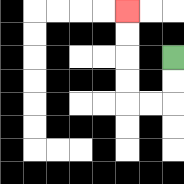{'start': '[7, 2]', 'end': '[5, 0]', 'path_directions': 'D,D,L,L,U,U,U,U', 'path_coordinates': '[[7, 2], [7, 3], [7, 4], [6, 4], [5, 4], [5, 3], [5, 2], [5, 1], [5, 0]]'}